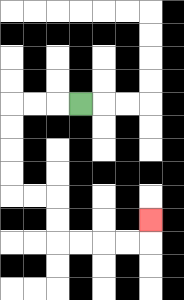{'start': '[3, 4]', 'end': '[6, 9]', 'path_directions': 'L,L,L,D,D,D,D,R,R,D,D,R,R,R,R,U', 'path_coordinates': '[[3, 4], [2, 4], [1, 4], [0, 4], [0, 5], [0, 6], [0, 7], [0, 8], [1, 8], [2, 8], [2, 9], [2, 10], [3, 10], [4, 10], [5, 10], [6, 10], [6, 9]]'}